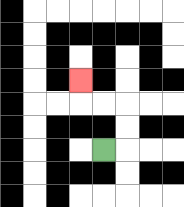{'start': '[4, 6]', 'end': '[3, 3]', 'path_directions': 'R,U,U,L,L,U', 'path_coordinates': '[[4, 6], [5, 6], [5, 5], [5, 4], [4, 4], [3, 4], [3, 3]]'}